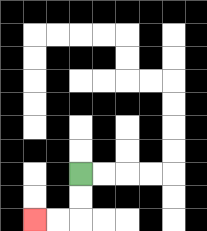{'start': '[3, 7]', 'end': '[1, 9]', 'path_directions': 'D,D,L,L', 'path_coordinates': '[[3, 7], [3, 8], [3, 9], [2, 9], [1, 9]]'}